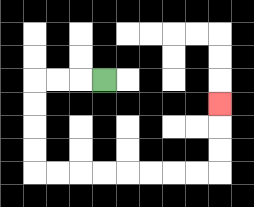{'start': '[4, 3]', 'end': '[9, 4]', 'path_directions': 'L,L,L,D,D,D,D,R,R,R,R,R,R,R,R,U,U,U', 'path_coordinates': '[[4, 3], [3, 3], [2, 3], [1, 3], [1, 4], [1, 5], [1, 6], [1, 7], [2, 7], [3, 7], [4, 7], [5, 7], [6, 7], [7, 7], [8, 7], [9, 7], [9, 6], [9, 5], [9, 4]]'}